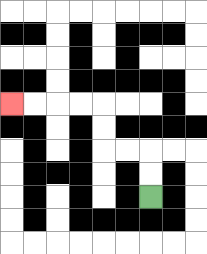{'start': '[6, 8]', 'end': '[0, 4]', 'path_directions': 'U,U,L,L,U,U,L,L,L,L', 'path_coordinates': '[[6, 8], [6, 7], [6, 6], [5, 6], [4, 6], [4, 5], [4, 4], [3, 4], [2, 4], [1, 4], [0, 4]]'}